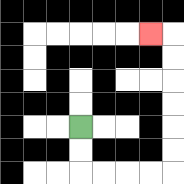{'start': '[3, 5]', 'end': '[6, 1]', 'path_directions': 'D,D,R,R,R,R,U,U,U,U,U,U,L', 'path_coordinates': '[[3, 5], [3, 6], [3, 7], [4, 7], [5, 7], [6, 7], [7, 7], [7, 6], [7, 5], [7, 4], [7, 3], [7, 2], [7, 1], [6, 1]]'}